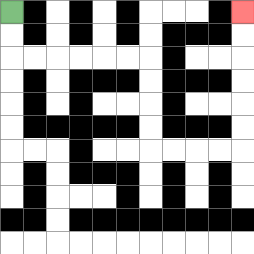{'start': '[0, 0]', 'end': '[10, 0]', 'path_directions': 'D,D,R,R,R,R,R,R,D,D,D,D,R,R,R,R,U,U,U,U,U,U', 'path_coordinates': '[[0, 0], [0, 1], [0, 2], [1, 2], [2, 2], [3, 2], [4, 2], [5, 2], [6, 2], [6, 3], [6, 4], [6, 5], [6, 6], [7, 6], [8, 6], [9, 6], [10, 6], [10, 5], [10, 4], [10, 3], [10, 2], [10, 1], [10, 0]]'}